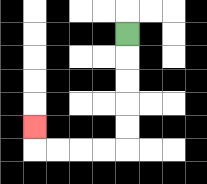{'start': '[5, 1]', 'end': '[1, 5]', 'path_directions': 'D,D,D,D,D,L,L,L,L,U', 'path_coordinates': '[[5, 1], [5, 2], [5, 3], [5, 4], [5, 5], [5, 6], [4, 6], [3, 6], [2, 6], [1, 6], [1, 5]]'}